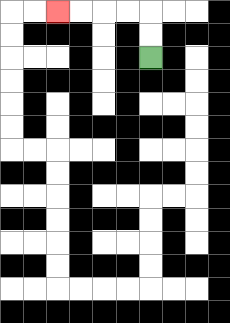{'start': '[6, 2]', 'end': '[2, 0]', 'path_directions': 'U,U,L,L,L,L', 'path_coordinates': '[[6, 2], [6, 1], [6, 0], [5, 0], [4, 0], [3, 0], [2, 0]]'}